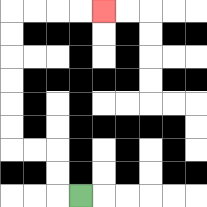{'start': '[3, 8]', 'end': '[4, 0]', 'path_directions': 'L,U,U,L,L,U,U,U,U,U,U,R,R,R,R', 'path_coordinates': '[[3, 8], [2, 8], [2, 7], [2, 6], [1, 6], [0, 6], [0, 5], [0, 4], [0, 3], [0, 2], [0, 1], [0, 0], [1, 0], [2, 0], [3, 0], [4, 0]]'}